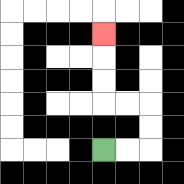{'start': '[4, 6]', 'end': '[4, 1]', 'path_directions': 'R,R,U,U,L,L,U,U,U', 'path_coordinates': '[[4, 6], [5, 6], [6, 6], [6, 5], [6, 4], [5, 4], [4, 4], [4, 3], [4, 2], [4, 1]]'}